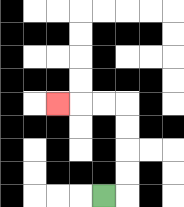{'start': '[4, 8]', 'end': '[2, 4]', 'path_directions': 'R,U,U,U,U,L,L,L', 'path_coordinates': '[[4, 8], [5, 8], [5, 7], [5, 6], [5, 5], [5, 4], [4, 4], [3, 4], [2, 4]]'}